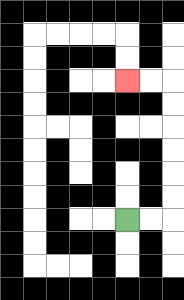{'start': '[5, 9]', 'end': '[5, 3]', 'path_directions': 'R,R,U,U,U,U,U,U,L,L', 'path_coordinates': '[[5, 9], [6, 9], [7, 9], [7, 8], [7, 7], [7, 6], [7, 5], [7, 4], [7, 3], [6, 3], [5, 3]]'}